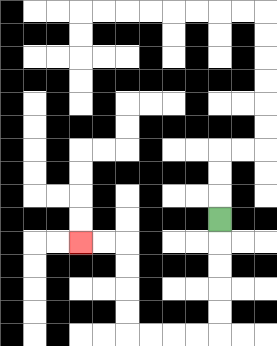{'start': '[9, 9]', 'end': '[3, 10]', 'path_directions': 'D,D,D,D,D,L,L,L,L,U,U,U,U,L,L', 'path_coordinates': '[[9, 9], [9, 10], [9, 11], [9, 12], [9, 13], [9, 14], [8, 14], [7, 14], [6, 14], [5, 14], [5, 13], [5, 12], [5, 11], [5, 10], [4, 10], [3, 10]]'}